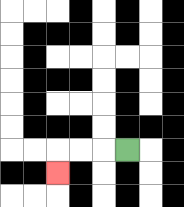{'start': '[5, 6]', 'end': '[2, 7]', 'path_directions': 'L,L,L,D', 'path_coordinates': '[[5, 6], [4, 6], [3, 6], [2, 6], [2, 7]]'}